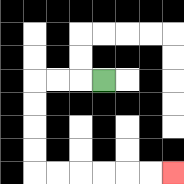{'start': '[4, 3]', 'end': '[7, 7]', 'path_directions': 'L,L,L,D,D,D,D,R,R,R,R,R,R', 'path_coordinates': '[[4, 3], [3, 3], [2, 3], [1, 3], [1, 4], [1, 5], [1, 6], [1, 7], [2, 7], [3, 7], [4, 7], [5, 7], [6, 7], [7, 7]]'}